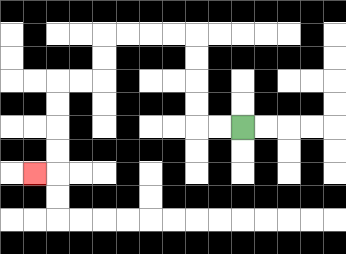{'start': '[10, 5]', 'end': '[1, 7]', 'path_directions': 'L,L,U,U,U,U,L,L,L,L,D,D,L,L,D,D,D,D,L', 'path_coordinates': '[[10, 5], [9, 5], [8, 5], [8, 4], [8, 3], [8, 2], [8, 1], [7, 1], [6, 1], [5, 1], [4, 1], [4, 2], [4, 3], [3, 3], [2, 3], [2, 4], [2, 5], [2, 6], [2, 7], [1, 7]]'}